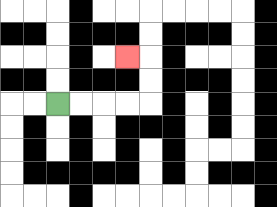{'start': '[2, 4]', 'end': '[5, 2]', 'path_directions': 'R,R,R,R,U,U,L', 'path_coordinates': '[[2, 4], [3, 4], [4, 4], [5, 4], [6, 4], [6, 3], [6, 2], [5, 2]]'}